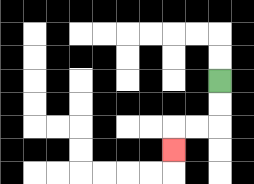{'start': '[9, 3]', 'end': '[7, 6]', 'path_directions': 'D,D,L,L,D', 'path_coordinates': '[[9, 3], [9, 4], [9, 5], [8, 5], [7, 5], [7, 6]]'}